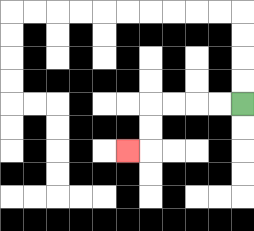{'start': '[10, 4]', 'end': '[5, 6]', 'path_directions': 'L,L,L,L,D,D,L', 'path_coordinates': '[[10, 4], [9, 4], [8, 4], [7, 4], [6, 4], [6, 5], [6, 6], [5, 6]]'}